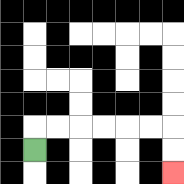{'start': '[1, 6]', 'end': '[7, 7]', 'path_directions': 'U,R,R,R,R,R,R,D,D', 'path_coordinates': '[[1, 6], [1, 5], [2, 5], [3, 5], [4, 5], [5, 5], [6, 5], [7, 5], [7, 6], [7, 7]]'}